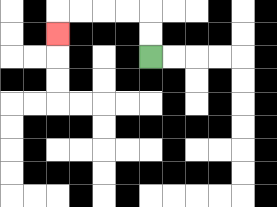{'start': '[6, 2]', 'end': '[2, 1]', 'path_directions': 'U,U,L,L,L,L,D', 'path_coordinates': '[[6, 2], [6, 1], [6, 0], [5, 0], [4, 0], [3, 0], [2, 0], [2, 1]]'}